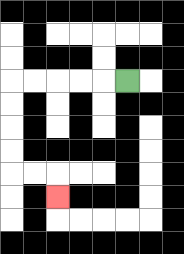{'start': '[5, 3]', 'end': '[2, 8]', 'path_directions': 'L,L,L,L,L,D,D,D,D,R,R,D', 'path_coordinates': '[[5, 3], [4, 3], [3, 3], [2, 3], [1, 3], [0, 3], [0, 4], [0, 5], [0, 6], [0, 7], [1, 7], [2, 7], [2, 8]]'}